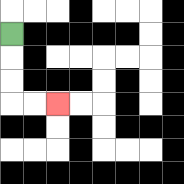{'start': '[0, 1]', 'end': '[2, 4]', 'path_directions': 'D,D,D,R,R', 'path_coordinates': '[[0, 1], [0, 2], [0, 3], [0, 4], [1, 4], [2, 4]]'}